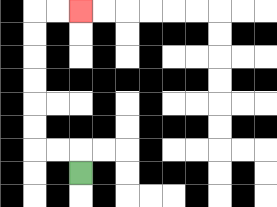{'start': '[3, 7]', 'end': '[3, 0]', 'path_directions': 'U,L,L,U,U,U,U,U,U,R,R', 'path_coordinates': '[[3, 7], [3, 6], [2, 6], [1, 6], [1, 5], [1, 4], [1, 3], [1, 2], [1, 1], [1, 0], [2, 0], [3, 0]]'}